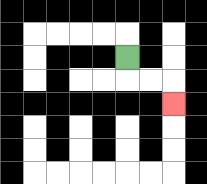{'start': '[5, 2]', 'end': '[7, 4]', 'path_directions': 'D,R,R,D', 'path_coordinates': '[[5, 2], [5, 3], [6, 3], [7, 3], [7, 4]]'}